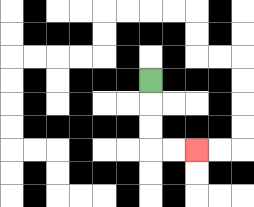{'start': '[6, 3]', 'end': '[8, 6]', 'path_directions': 'D,D,D,R,R', 'path_coordinates': '[[6, 3], [6, 4], [6, 5], [6, 6], [7, 6], [8, 6]]'}